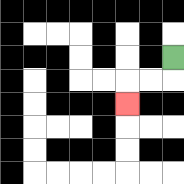{'start': '[7, 2]', 'end': '[5, 4]', 'path_directions': 'D,L,L,D', 'path_coordinates': '[[7, 2], [7, 3], [6, 3], [5, 3], [5, 4]]'}